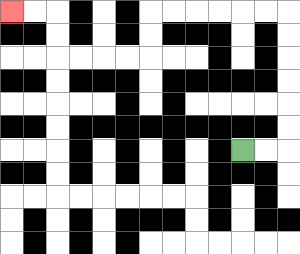{'start': '[10, 6]', 'end': '[0, 0]', 'path_directions': 'R,R,U,U,U,U,U,U,L,L,L,L,L,L,D,D,L,L,L,L,U,U,L,L', 'path_coordinates': '[[10, 6], [11, 6], [12, 6], [12, 5], [12, 4], [12, 3], [12, 2], [12, 1], [12, 0], [11, 0], [10, 0], [9, 0], [8, 0], [7, 0], [6, 0], [6, 1], [6, 2], [5, 2], [4, 2], [3, 2], [2, 2], [2, 1], [2, 0], [1, 0], [0, 0]]'}